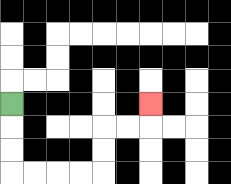{'start': '[0, 4]', 'end': '[6, 4]', 'path_directions': 'D,D,D,R,R,R,R,U,U,R,R,U', 'path_coordinates': '[[0, 4], [0, 5], [0, 6], [0, 7], [1, 7], [2, 7], [3, 7], [4, 7], [4, 6], [4, 5], [5, 5], [6, 5], [6, 4]]'}